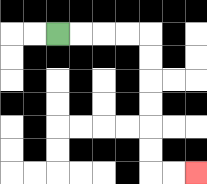{'start': '[2, 1]', 'end': '[8, 7]', 'path_directions': 'R,R,R,R,D,D,D,D,D,D,R,R', 'path_coordinates': '[[2, 1], [3, 1], [4, 1], [5, 1], [6, 1], [6, 2], [6, 3], [6, 4], [6, 5], [6, 6], [6, 7], [7, 7], [8, 7]]'}